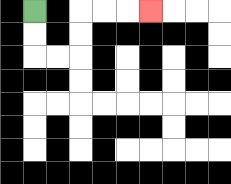{'start': '[1, 0]', 'end': '[6, 0]', 'path_directions': 'D,D,R,R,U,U,R,R,R', 'path_coordinates': '[[1, 0], [1, 1], [1, 2], [2, 2], [3, 2], [3, 1], [3, 0], [4, 0], [5, 0], [6, 0]]'}